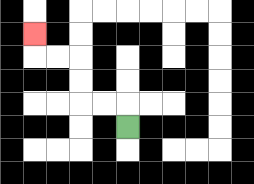{'start': '[5, 5]', 'end': '[1, 1]', 'path_directions': 'U,L,L,U,U,L,L,U', 'path_coordinates': '[[5, 5], [5, 4], [4, 4], [3, 4], [3, 3], [3, 2], [2, 2], [1, 2], [1, 1]]'}